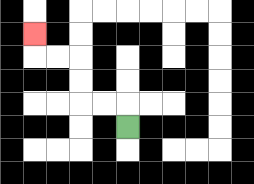{'start': '[5, 5]', 'end': '[1, 1]', 'path_directions': 'U,L,L,U,U,L,L,U', 'path_coordinates': '[[5, 5], [5, 4], [4, 4], [3, 4], [3, 3], [3, 2], [2, 2], [1, 2], [1, 1]]'}